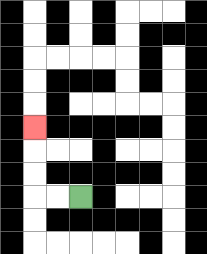{'start': '[3, 8]', 'end': '[1, 5]', 'path_directions': 'L,L,U,U,U', 'path_coordinates': '[[3, 8], [2, 8], [1, 8], [1, 7], [1, 6], [1, 5]]'}